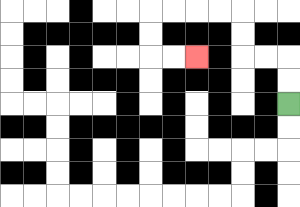{'start': '[12, 4]', 'end': '[8, 2]', 'path_directions': 'U,U,L,L,U,U,L,L,L,L,D,D,R,R', 'path_coordinates': '[[12, 4], [12, 3], [12, 2], [11, 2], [10, 2], [10, 1], [10, 0], [9, 0], [8, 0], [7, 0], [6, 0], [6, 1], [6, 2], [7, 2], [8, 2]]'}